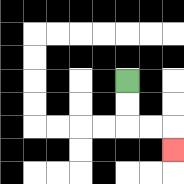{'start': '[5, 3]', 'end': '[7, 6]', 'path_directions': 'D,D,R,R,D', 'path_coordinates': '[[5, 3], [5, 4], [5, 5], [6, 5], [7, 5], [7, 6]]'}